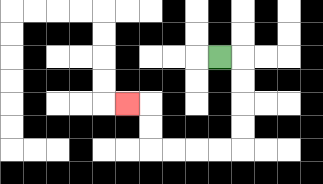{'start': '[9, 2]', 'end': '[5, 4]', 'path_directions': 'R,D,D,D,D,L,L,L,L,U,U,L', 'path_coordinates': '[[9, 2], [10, 2], [10, 3], [10, 4], [10, 5], [10, 6], [9, 6], [8, 6], [7, 6], [6, 6], [6, 5], [6, 4], [5, 4]]'}